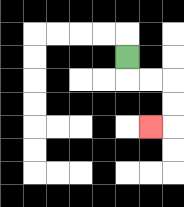{'start': '[5, 2]', 'end': '[6, 5]', 'path_directions': 'D,R,R,D,D,L', 'path_coordinates': '[[5, 2], [5, 3], [6, 3], [7, 3], [7, 4], [7, 5], [6, 5]]'}